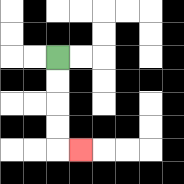{'start': '[2, 2]', 'end': '[3, 6]', 'path_directions': 'D,D,D,D,R', 'path_coordinates': '[[2, 2], [2, 3], [2, 4], [2, 5], [2, 6], [3, 6]]'}